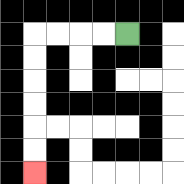{'start': '[5, 1]', 'end': '[1, 7]', 'path_directions': 'L,L,L,L,D,D,D,D,D,D', 'path_coordinates': '[[5, 1], [4, 1], [3, 1], [2, 1], [1, 1], [1, 2], [1, 3], [1, 4], [1, 5], [1, 6], [1, 7]]'}